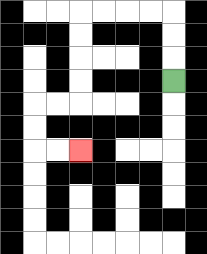{'start': '[7, 3]', 'end': '[3, 6]', 'path_directions': 'U,U,U,L,L,L,L,D,D,D,D,L,L,D,D,R,R', 'path_coordinates': '[[7, 3], [7, 2], [7, 1], [7, 0], [6, 0], [5, 0], [4, 0], [3, 0], [3, 1], [3, 2], [3, 3], [3, 4], [2, 4], [1, 4], [1, 5], [1, 6], [2, 6], [3, 6]]'}